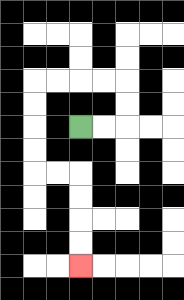{'start': '[3, 5]', 'end': '[3, 11]', 'path_directions': 'R,R,U,U,L,L,L,L,D,D,D,D,R,R,D,D,D,D', 'path_coordinates': '[[3, 5], [4, 5], [5, 5], [5, 4], [5, 3], [4, 3], [3, 3], [2, 3], [1, 3], [1, 4], [1, 5], [1, 6], [1, 7], [2, 7], [3, 7], [3, 8], [3, 9], [3, 10], [3, 11]]'}